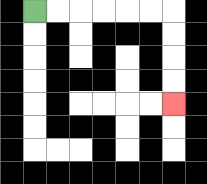{'start': '[1, 0]', 'end': '[7, 4]', 'path_directions': 'R,R,R,R,R,R,D,D,D,D', 'path_coordinates': '[[1, 0], [2, 0], [3, 0], [4, 0], [5, 0], [6, 0], [7, 0], [7, 1], [7, 2], [7, 3], [7, 4]]'}